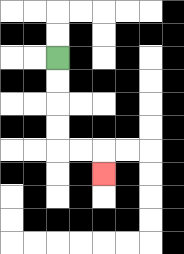{'start': '[2, 2]', 'end': '[4, 7]', 'path_directions': 'D,D,D,D,R,R,D', 'path_coordinates': '[[2, 2], [2, 3], [2, 4], [2, 5], [2, 6], [3, 6], [4, 6], [4, 7]]'}